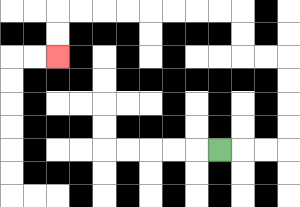{'start': '[9, 6]', 'end': '[2, 2]', 'path_directions': 'R,R,R,U,U,U,U,L,L,U,U,L,L,L,L,L,L,L,L,D,D', 'path_coordinates': '[[9, 6], [10, 6], [11, 6], [12, 6], [12, 5], [12, 4], [12, 3], [12, 2], [11, 2], [10, 2], [10, 1], [10, 0], [9, 0], [8, 0], [7, 0], [6, 0], [5, 0], [4, 0], [3, 0], [2, 0], [2, 1], [2, 2]]'}